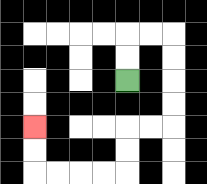{'start': '[5, 3]', 'end': '[1, 5]', 'path_directions': 'U,U,R,R,D,D,D,D,L,L,D,D,L,L,L,L,U,U', 'path_coordinates': '[[5, 3], [5, 2], [5, 1], [6, 1], [7, 1], [7, 2], [7, 3], [7, 4], [7, 5], [6, 5], [5, 5], [5, 6], [5, 7], [4, 7], [3, 7], [2, 7], [1, 7], [1, 6], [1, 5]]'}